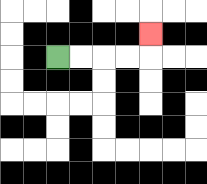{'start': '[2, 2]', 'end': '[6, 1]', 'path_directions': 'R,R,R,R,U', 'path_coordinates': '[[2, 2], [3, 2], [4, 2], [5, 2], [6, 2], [6, 1]]'}